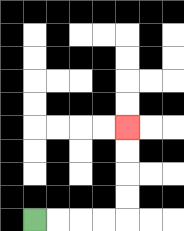{'start': '[1, 9]', 'end': '[5, 5]', 'path_directions': 'R,R,R,R,U,U,U,U', 'path_coordinates': '[[1, 9], [2, 9], [3, 9], [4, 9], [5, 9], [5, 8], [5, 7], [5, 6], [5, 5]]'}